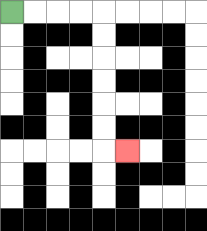{'start': '[0, 0]', 'end': '[5, 6]', 'path_directions': 'R,R,R,R,D,D,D,D,D,D,R', 'path_coordinates': '[[0, 0], [1, 0], [2, 0], [3, 0], [4, 0], [4, 1], [4, 2], [4, 3], [4, 4], [4, 5], [4, 6], [5, 6]]'}